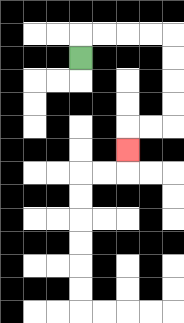{'start': '[3, 2]', 'end': '[5, 6]', 'path_directions': 'U,R,R,R,R,D,D,D,D,L,L,D', 'path_coordinates': '[[3, 2], [3, 1], [4, 1], [5, 1], [6, 1], [7, 1], [7, 2], [7, 3], [7, 4], [7, 5], [6, 5], [5, 5], [5, 6]]'}